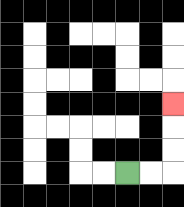{'start': '[5, 7]', 'end': '[7, 4]', 'path_directions': 'R,R,U,U,U', 'path_coordinates': '[[5, 7], [6, 7], [7, 7], [7, 6], [7, 5], [7, 4]]'}